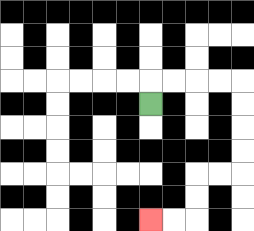{'start': '[6, 4]', 'end': '[6, 9]', 'path_directions': 'U,R,R,R,R,D,D,D,D,L,L,D,D,L,L', 'path_coordinates': '[[6, 4], [6, 3], [7, 3], [8, 3], [9, 3], [10, 3], [10, 4], [10, 5], [10, 6], [10, 7], [9, 7], [8, 7], [8, 8], [8, 9], [7, 9], [6, 9]]'}